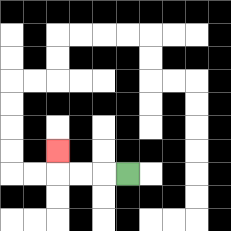{'start': '[5, 7]', 'end': '[2, 6]', 'path_directions': 'L,L,L,U', 'path_coordinates': '[[5, 7], [4, 7], [3, 7], [2, 7], [2, 6]]'}